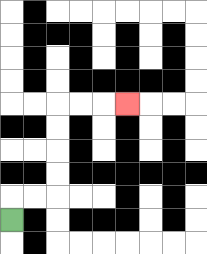{'start': '[0, 9]', 'end': '[5, 4]', 'path_directions': 'U,R,R,U,U,U,U,R,R,R', 'path_coordinates': '[[0, 9], [0, 8], [1, 8], [2, 8], [2, 7], [2, 6], [2, 5], [2, 4], [3, 4], [4, 4], [5, 4]]'}